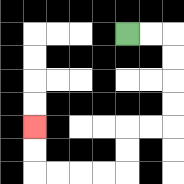{'start': '[5, 1]', 'end': '[1, 5]', 'path_directions': 'R,R,D,D,D,D,L,L,D,D,L,L,L,L,U,U', 'path_coordinates': '[[5, 1], [6, 1], [7, 1], [7, 2], [7, 3], [7, 4], [7, 5], [6, 5], [5, 5], [5, 6], [5, 7], [4, 7], [3, 7], [2, 7], [1, 7], [1, 6], [1, 5]]'}